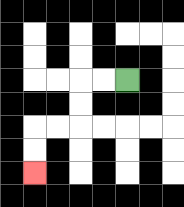{'start': '[5, 3]', 'end': '[1, 7]', 'path_directions': 'L,L,D,D,L,L,D,D', 'path_coordinates': '[[5, 3], [4, 3], [3, 3], [3, 4], [3, 5], [2, 5], [1, 5], [1, 6], [1, 7]]'}